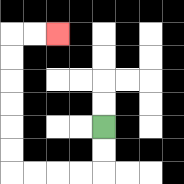{'start': '[4, 5]', 'end': '[2, 1]', 'path_directions': 'D,D,L,L,L,L,U,U,U,U,U,U,R,R', 'path_coordinates': '[[4, 5], [4, 6], [4, 7], [3, 7], [2, 7], [1, 7], [0, 7], [0, 6], [0, 5], [0, 4], [0, 3], [0, 2], [0, 1], [1, 1], [2, 1]]'}